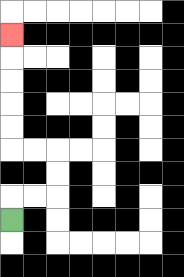{'start': '[0, 9]', 'end': '[0, 1]', 'path_directions': 'U,R,R,U,U,L,L,U,U,U,U,U', 'path_coordinates': '[[0, 9], [0, 8], [1, 8], [2, 8], [2, 7], [2, 6], [1, 6], [0, 6], [0, 5], [0, 4], [0, 3], [0, 2], [0, 1]]'}